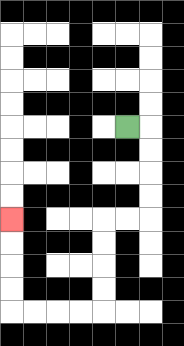{'start': '[5, 5]', 'end': '[0, 9]', 'path_directions': 'R,D,D,D,D,L,L,D,D,D,D,L,L,L,L,U,U,U,U', 'path_coordinates': '[[5, 5], [6, 5], [6, 6], [6, 7], [6, 8], [6, 9], [5, 9], [4, 9], [4, 10], [4, 11], [4, 12], [4, 13], [3, 13], [2, 13], [1, 13], [0, 13], [0, 12], [0, 11], [0, 10], [0, 9]]'}